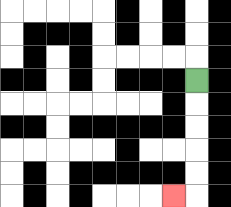{'start': '[8, 3]', 'end': '[7, 8]', 'path_directions': 'D,D,D,D,D,L', 'path_coordinates': '[[8, 3], [8, 4], [8, 5], [8, 6], [8, 7], [8, 8], [7, 8]]'}